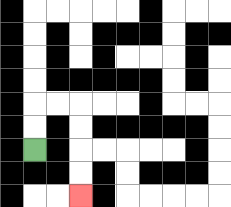{'start': '[1, 6]', 'end': '[3, 8]', 'path_directions': 'U,U,R,R,D,D,D,D', 'path_coordinates': '[[1, 6], [1, 5], [1, 4], [2, 4], [3, 4], [3, 5], [3, 6], [3, 7], [3, 8]]'}